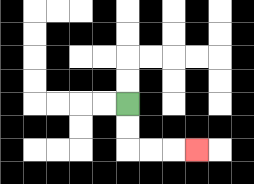{'start': '[5, 4]', 'end': '[8, 6]', 'path_directions': 'D,D,R,R,R', 'path_coordinates': '[[5, 4], [5, 5], [5, 6], [6, 6], [7, 6], [8, 6]]'}